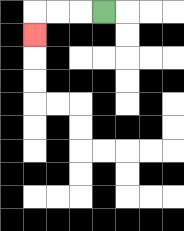{'start': '[4, 0]', 'end': '[1, 1]', 'path_directions': 'L,L,L,D', 'path_coordinates': '[[4, 0], [3, 0], [2, 0], [1, 0], [1, 1]]'}